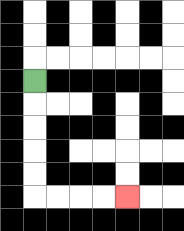{'start': '[1, 3]', 'end': '[5, 8]', 'path_directions': 'D,D,D,D,D,R,R,R,R', 'path_coordinates': '[[1, 3], [1, 4], [1, 5], [1, 6], [1, 7], [1, 8], [2, 8], [3, 8], [4, 8], [5, 8]]'}